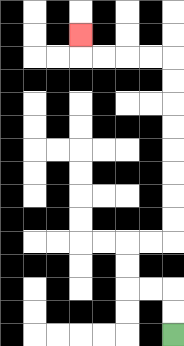{'start': '[7, 14]', 'end': '[3, 1]', 'path_directions': 'U,U,L,L,U,U,R,R,U,U,U,U,U,U,U,U,L,L,L,L,U', 'path_coordinates': '[[7, 14], [7, 13], [7, 12], [6, 12], [5, 12], [5, 11], [5, 10], [6, 10], [7, 10], [7, 9], [7, 8], [7, 7], [7, 6], [7, 5], [7, 4], [7, 3], [7, 2], [6, 2], [5, 2], [4, 2], [3, 2], [3, 1]]'}